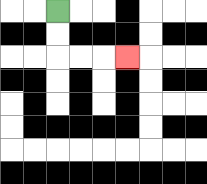{'start': '[2, 0]', 'end': '[5, 2]', 'path_directions': 'D,D,R,R,R', 'path_coordinates': '[[2, 0], [2, 1], [2, 2], [3, 2], [4, 2], [5, 2]]'}